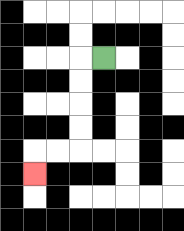{'start': '[4, 2]', 'end': '[1, 7]', 'path_directions': 'L,D,D,D,D,L,L,D', 'path_coordinates': '[[4, 2], [3, 2], [3, 3], [3, 4], [3, 5], [3, 6], [2, 6], [1, 6], [1, 7]]'}